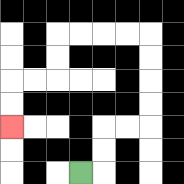{'start': '[3, 7]', 'end': '[0, 5]', 'path_directions': 'R,U,U,R,R,U,U,U,U,L,L,L,L,D,D,L,L,D,D', 'path_coordinates': '[[3, 7], [4, 7], [4, 6], [4, 5], [5, 5], [6, 5], [6, 4], [6, 3], [6, 2], [6, 1], [5, 1], [4, 1], [3, 1], [2, 1], [2, 2], [2, 3], [1, 3], [0, 3], [0, 4], [0, 5]]'}